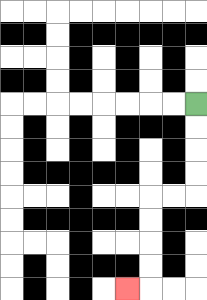{'start': '[8, 4]', 'end': '[5, 12]', 'path_directions': 'D,D,D,D,L,L,D,D,D,D,L', 'path_coordinates': '[[8, 4], [8, 5], [8, 6], [8, 7], [8, 8], [7, 8], [6, 8], [6, 9], [6, 10], [6, 11], [6, 12], [5, 12]]'}